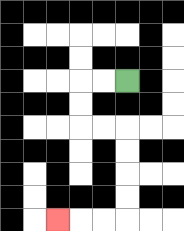{'start': '[5, 3]', 'end': '[2, 9]', 'path_directions': 'L,L,D,D,R,R,D,D,D,D,L,L,L', 'path_coordinates': '[[5, 3], [4, 3], [3, 3], [3, 4], [3, 5], [4, 5], [5, 5], [5, 6], [5, 7], [5, 8], [5, 9], [4, 9], [3, 9], [2, 9]]'}